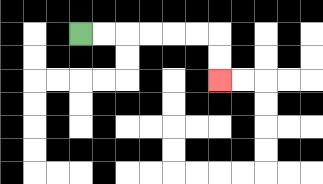{'start': '[3, 1]', 'end': '[9, 3]', 'path_directions': 'R,R,R,R,R,R,D,D', 'path_coordinates': '[[3, 1], [4, 1], [5, 1], [6, 1], [7, 1], [8, 1], [9, 1], [9, 2], [9, 3]]'}